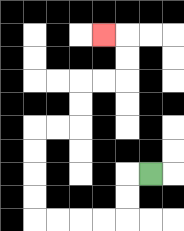{'start': '[6, 7]', 'end': '[4, 1]', 'path_directions': 'L,D,D,L,L,L,L,U,U,U,U,R,R,U,U,R,R,U,U,L', 'path_coordinates': '[[6, 7], [5, 7], [5, 8], [5, 9], [4, 9], [3, 9], [2, 9], [1, 9], [1, 8], [1, 7], [1, 6], [1, 5], [2, 5], [3, 5], [3, 4], [3, 3], [4, 3], [5, 3], [5, 2], [5, 1], [4, 1]]'}